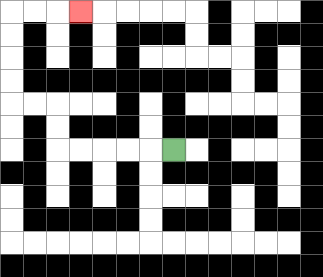{'start': '[7, 6]', 'end': '[3, 0]', 'path_directions': 'L,L,L,L,L,U,U,L,L,U,U,U,U,R,R,R', 'path_coordinates': '[[7, 6], [6, 6], [5, 6], [4, 6], [3, 6], [2, 6], [2, 5], [2, 4], [1, 4], [0, 4], [0, 3], [0, 2], [0, 1], [0, 0], [1, 0], [2, 0], [3, 0]]'}